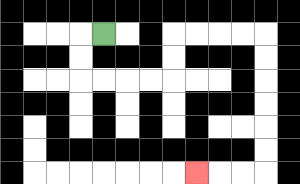{'start': '[4, 1]', 'end': '[8, 7]', 'path_directions': 'L,D,D,R,R,R,R,U,U,R,R,R,R,D,D,D,D,D,D,L,L,L', 'path_coordinates': '[[4, 1], [3, 1], [3, 2], [3, 3], [4, 3], [5, 3], [6, 3], [7, 3], [7, 2], [7, 1], [8, 1], [9, 1], [10, 1], [11, 1], [11, 2], [11, 3], [11, 4], [11, 5], [11, 6], [11, 7], [10, 7], [9, 7], [8, 7]]'}